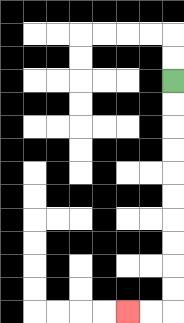{'start': '[7, 3]', 'end': '[5, 13]', 'path_directions': 'D,D,D,D,D,D,D,D,D,D,L,L', 'path_coordinates': '[[7, 3], [7, 4], [7, 5], [7, 6], [7, 7], [7, 8], [7, 9], [7, 10], [7, 11], [7, 12], [7, 13], [6, 13], [5, 13]]'}